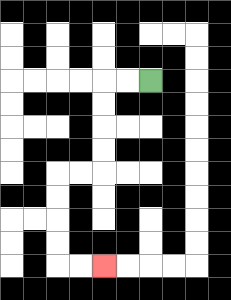{'start': '[6, 3]', 'end': '[4, 11]', 'path_directions': 'L,L,D,D,D,D,L,L,D,D,D,D,R,R', 'path_coordinates': '[[6, 3], [5, 3], [4, 3], [4, 4], [4, 5], [4, 6], [4, 7], [3, 7], [2, 7], [2, 8], [2, 9], [2, 10], [2, 11], [3, 11], [4, 11]]'}